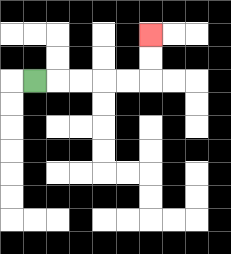{'start': '[1, 3]', 'end': '[6, 1]', 'path_directions': 'R,R,R,R,R,U,U', 'path_coordinates': '[[1, 3], [2, 3], [3, 3], [4, 3], [5, 3], [6, 3], [6, 2], [6, 1]]'}